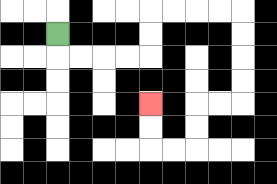{'start': '[2, 1]', 'end': '[6, 4]', 'path_directions': 'D,R,R,R,R,U,U,R,R,R,R,D,D,D,D,L,L,D,D,L,L,U,U', 'path_coordinates': '[[2, 1], [2, 2], [3, 2], [4, 2], [5, 2], [6, 2], [6, 1], [6, 0], [7, 0], [8, 0], [9, 0], [10, 0], [10, 1], [10, 2], [10, 3], [10, 4], [9, 4], [8, 4], [8, 5], [8, 6], [7, 6], [6, 6], [6, 5], [6, 4]]'}